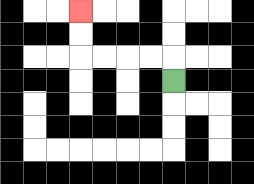{'start': '[7, 3]', 'end': '[3, 0]', 'path_directions': 'U,L,L,L,L,U,U', 'path_coordinates': '[[7, 3], [7, 2], [6, 2], [5, 2], [4, 2], [3, 2], [3, 1], [3, 0]]'}